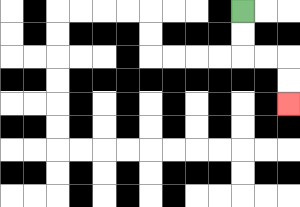{'start': '[10, 0]', 'end': '[12, 4]', 'path_directions': 'D,D,R,R,D,D', 'path_coordinates': '[[10, 0], [10, 1], [10, 2], [11, 2], [12, 2], [12, 3], [12, 4]]'}